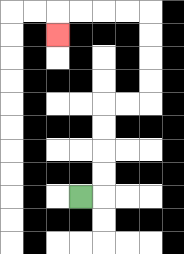{'start': '[3, 8]', 'end': '[2, 1]', 'path_directions': 'R,U,U,U,U,R,R,U,U,U,U,L,L,L,L,D', 'path_coordinates': '[[3, 8], [4, 8], [4, 7], [4, 6], [4, 5], [4, 4], [5, 4], [6, 4], [6, 3], [6, 2], [6, 1], [6, 0], [5, 0], [4, 0], [3, 0], [2, 0], [2, 1]]'}